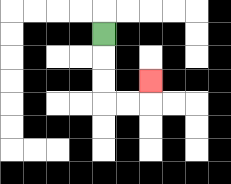{'start': '[4, 1]', 'end': '[6, 3]', 'path_directions': 'D,D,D,R,R,U', 'path_coordinates': '[[4, 1], [4, 2], [4, 3], [4, 4], [5, 4], [6, 4], [6, 3]]'}